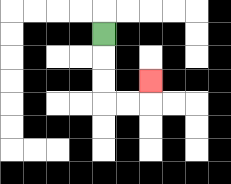{'start': '[4, 1]', 'end': '[6, 3]', 'path_directions': 'D,D,D,R,R,U', 'path_coordinates': '[[4, 1], [4, 2], [4, 3], [4, 4], [5, 4], [6, 4], [6, 3]]'}